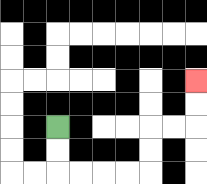{'start': '[2, 5]', 'end': '[8, 3]', 'path_directions': 'D,D,R,R,R,R,U,U,R,R,U,U', 'path_coordinates': '[[2, 5], [2, 6], [2, 7], [3, 7], [4, 7], [5, 7], [6, 7], [6, 6], [6, 5], [7, 5], [8, 5], [8, 4], [8, 3]]'}